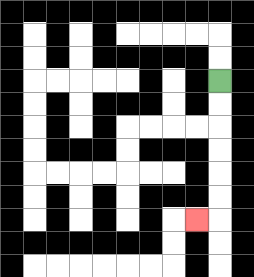{'start': '[9, 3]', 'end': '[8, 9]', 'path_directions': 'D,D,D,D,D,D,L', 'path_coordinates': '[[9, 3], [9, 4], [9, 5], [9, 6], [9, 7], [9, 8], [9, 9], [8, 9]]'}